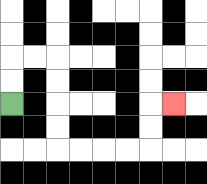{'start': '[0, 4]', 'end': '[7, 4]', 'path_directions': 'U,U,R,R,D,D,D,D,R,R,R,R,U,U,R', 'path_coordinates': '[[0, 4], [0, 3], [0, 2], [1, 2], [2, 2], [2, 3], [2, 4], [2, 5], [2, 6], [3, 6], [4, 6], [5, 6], [6, 6], [6, 5], [6, 4], [7, 4]]'}